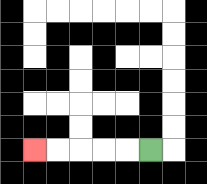{'start': '[6, 6]', 'end': '[1, 6]', 'path_directions': 'L,L,L,L,L', 'path_coordinates': '[[6, 6], [5, 6], [4, 6], [3, 6], [2, 6], [1, 6]]'}